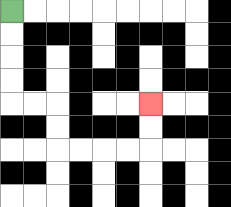{'start': '[0, 0]', 'end': '[6, 4]', 'path_directions': 'D,D,D,D,R,R,D,D,R,R,R,R,U,U', 'path_coordinates': '[[0, 0], [0, 1], [0, 2], [0, 3], [0, 4], [1, 4], [2, 4], [2, 5], [2, 6], [3, 6], [4, 6], [5, 6], [6, 6], [6, 5], [6, 4]]'}